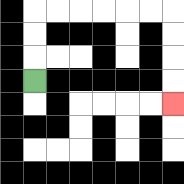{'start': '[1, 3]', 'end': '[7, 4]', 'path_directions': 'U,U,U,R,R,R,R,R,R,D,D,D,D', 'path_coordinates': '[[1, 3], [1, 2], [1, 1], [1, 0], [2, 0], [3, 0], [4, 0], [5, 0], [6, 0], [7, 0], [7, 1], [7, 2], [7, 3], [7, 4]]'}